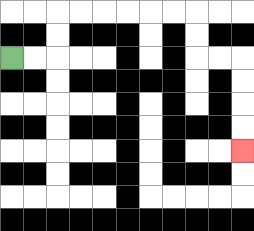{'start': '[0, 2]', 'end': '[10, 6]', 'path_directions': 'R,R,U,U,R,R,R,R,R,R,D,D,R,R,D,D,D,D', 'path_coordinates': '[[0, 2], [1, 2], [2, 2], [2, 1], [2, 0], [3, 0], [4, 0], [5, 0], [6, 0], [7, 0], [8, 0], [8, 1], [8, 2], [9, 2], [10, 2], [10, 3], [10, 4], [10, 5], [10, 6]]'}